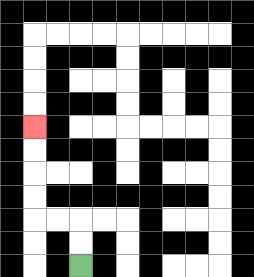{'start': '[3, 11]', 'end': '[1, 5]', 'path_directions': 'U,U,L,L,U,U,U,U', 'path_coordinates': '[[3, 11], [3, 10], [3, 9], [2, 9], [1, 9], [1, 8], [1, 7], [1, 6], [1, 5]]'}